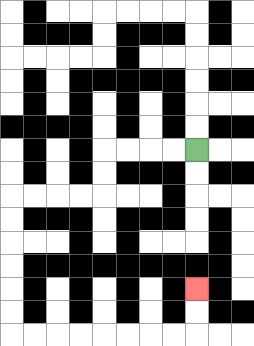{'start': '[8, 6]', 'end': '[8, 12]', 'path_directions': 'L,L,L,L,D,D,L,L,L,L,D,D,D,D,D,D,R,R,R,R,R,R,R,R,U,U', 'path_coordinates': '[[8, 6], [7, 6], [6, 6], [5, 6], [4, 6], [4, 7], [4, 8], [3, 8], [2, 8], [1, 8], [0, 8], [0, 9], [0, 10], [0, 11], [0, 12], [0, 13], [0, 14], [1, 14], [2, 14], [3, 14], [4, 14], [5, 14], [6, 14], [7, 14], [8, 14], [8, 13], [8, 12]]'}